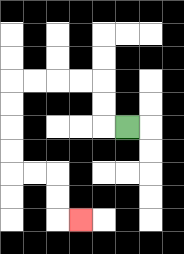{'start': '[5, 5]', 'end': '[3, 9]', 'path_directions': 'L,U,U,L,L,L,L,D,D,D,D,R,R,D,D,R', 'path_coordinates': '[[5, 5], [4, 5], [4, 4], [4, 3], [3, 3], [2, 3], [1, 3], [0, 3], [0, 4], [0, 5], [0, 6], [0, 7], [1, 7], [2, 7], [2, 8], [2, 9], [3, 9]]'}